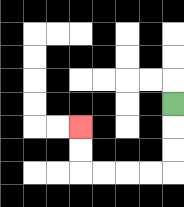{'start': '[7, 4]', 'end': '[3, 5]', 'path_directions': 'D,D,D,L,L,L,L,U,U', 'path_coordinates': '[[7, 4], [7, 5], [7, 6], [7, 7], [6, 7], [5, 7], [4, 7], [3, 7], [3, 6], [3, 5]]'}